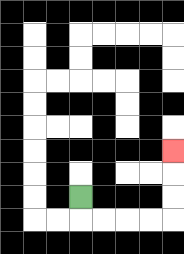{'start': '[3, 8]', 'end': '[7, 6]', 'path_directions': 'D,R,R,R,R,U,U,U', 'path_coordinates': '[[3, 8], [3, 9], [4, 9], [5, 9], [6, 9], [7, 9], [7, 8], [7, 7], [7, 6]]'}